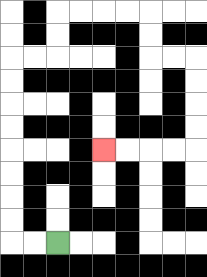{'start': '[2, 10]', 'end': '[4, 6]', 'path_directions': 'L,L,U,U,U,U,U,U,U,U,R,R,U,U,R,R,R,R,D,D,R,R,D,D,D,D,L,L,L,L', 'path_coordinates': '[[2, 10], [1, 10], [0, 10], [0, 9], [0, 8], [0, 7], [0, 6], [0, 5], [0, 4], [0, 3], [0, 2], [1, 2], [2, 2], [2, 1], [2, 0], [3, 0], [4, 0], [5, 0], [6, 0], [6, 1], [6, 2], [7, 2], [8, 2], [8, 3], [8, 4], [8, 5], [8, 6], [7, 6], [6, 6], [5, 6], [4, 6]]'}